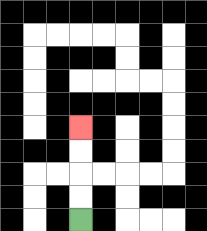{'start': '[3, 9]', 'end': '[3, 5]', 'path_directions': 'U,U,U,U', 'path_coordinates': '[[3, 9], [3, 8], [3, 7], [3, 6], [3, 5]]'}